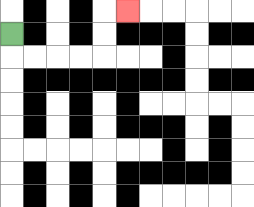{'start': '[0, 1]', 'end': '[5, 0]', 'path_directions': 'D,R,R,R,R,U,U,R', 'path_coordinates': '[[0, 1], [0, 2], [1, 2], [2, 2], [3, 2], [4, 2], [4, 1], [4, 0], [5, 0]]'}